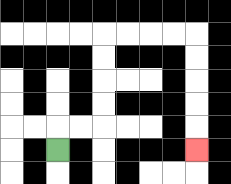{'start': '[2, 6]', 'end': '[8, 6]', 'path_directions': 'U,R,R,U,U,U,U,R,R,R,R,D,D,D,D,D', 'path_coordinates': '[[2, 6], [2, 5], [3, 5], [4, 5], [4, 4], [4, 3], [4, 2], [4, 1], [5, 1], [6, 1], [7, 1], [8, 1], [8, 2], [8, 3], [8, 4], [8, 5], [8, 6]]'}